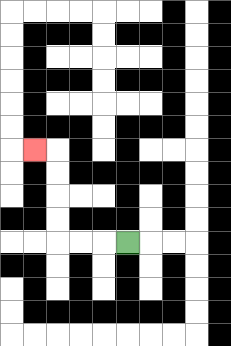{'start': '[5, 10]', 'end': '[1, 6]', 'path_directions': 'L,L,L,U,U,U,U,L', 'path_coordinates': '[[5, 10], [4, 10], [3, 10], [2, 10], [2, 9], [2, 8], [2, 7], [2, 6], [1, 6]]'}